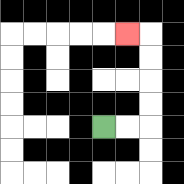{'start': '[4, 5]', 'end': '[5, 1]', 'path_directions': 'R,R,U,U,U,U,L', 'path_coordinates': '[[4, 5], [5, 5], [6, 5], [6, 4], [6, 3], [6, 2], [6, 1], [5, 1]]'}